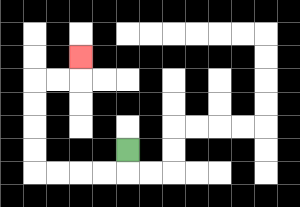{'start': '[5, 6]', 'end': '[3, 2]', 'path_directions': 'D,L,L,L,L,U,U,U,U,R,R,U', 'path_coordinates': '[[5, 6], [5, 7], [4, 7], [3, 7], [2, 7], [1, 7], [1, 6], [1, 5], [1, 4], [1, 3], [2, 3], [3, 3], [3, 2]]'}